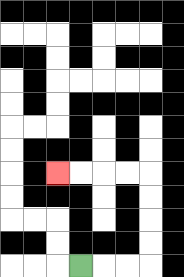{'start': '[3, 11]', 'end': '[2, 7]', 'path_directions': 'R,R,R,U,U,U,U,L,L,L,L', 'path_coordinates': '[[3, 11], [4, 11], [5, 11], [6, 11], [6, 10], [6, 9], [6, 8], [6, 7], [5, 7], [4, 7], [3, 7], [2, 7]]'}